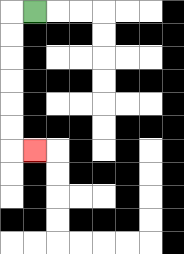{'start': '[1, 0]', 'end': '[1, 6]', 'path_directions': 'L,D,D,D,D,D,D,R', 'path_coordinates': '[[1, 0], [0, 0], [0, 1], [0, 2], [0, 3], [0, 4], [0, 5], [0, 6], [1, 6]]'}